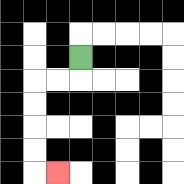{'start': '[3, 2]', 'end': '[2, 7]', 'path_directions': 'D,L,L,D,D,D,D,R', 'path_coordinates': '[[3, 2], [3, 3], [2, 3], [1, 3], [1, 4], [1, 5], [1, 6], [1, 7], [2, 7]]'}